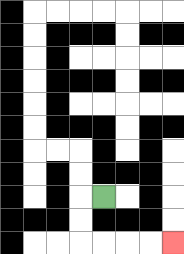{'start': '[4, 8]', 'end': '[7, 10]', 'path_directions': 'L,D,D,R,R,R,R', 'path_coordinates': '[[4, 8], [3, 8], [3, 9], [3, 10], [4, 10], [5, 10], [6, 10], [7, 10]]'}